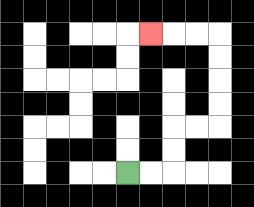{'start': '[5, 7]', 'end': '[6, 1]', 'path_directions': 'R,R,U,U,R,R,U,U,U,U,L,L,L', 'path_coordinates': '[[5, 7], [6, 7], [7, 7], [7, 6], [7, 5], [8, 5], [9, 5], [9, 4], [9, 3], [9, 2], [9, 1], [8, 1], [7, 1], [6, 1]]'}